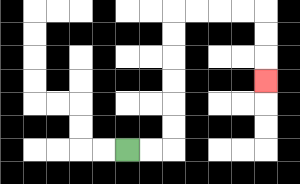{'start': '[5, 6]', 'end': '[11, 3]', 'path_directions': 'R,R,U,U,U,U,U,U,R,R,R,R,D,D,D', 'path_coordinates': '[[5, 6], [6, 6], [7, 6], [7, 5], [7, 4], [7, 3], [7, 2], [7, 1], [7, 0], [8, 0], [9, 0], [10, 0], [11, 0], [11, 1], [11, 2], [11, 3]]'}